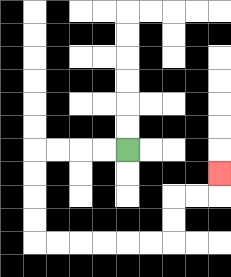{'start': '[5, 6]', 'end': '[9, 7]', 'path_directions': 'L,L,L,L,D,D,D,D,R,R,R,R,R,R,U,U,R,R,U', 'path_coordinates': '[[5, 6], [4, 6], [3, 6], [2, 6], [1, 6], [1, 7], [1, 8], [1, 9], [1, 10], [2, 10], [3, 10], [4, 10], [5, 10], [6, 10], [7, 10], [7, 9], [7, 8], [8, 8], [9, 8], [9, 7]]'}